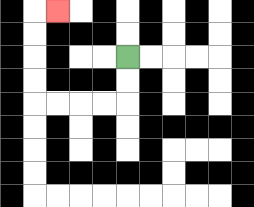{'start': '[5, 2]', 'end': '[2, 0]', 'path_directions': 'D,D,L,L,L,L,U,U,U,U,R', 'path_coordinates': '[[5, 2], [5, 3], [5, 4], [4, 4], [3, 4], [2, 4], [1, 4], [1, 3], [1, 2], [1, 1], [1, 0], [2, 0]]'}